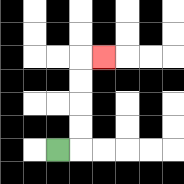{'start': '[2, 6]', 'end': '[4, 2]', 'path_directions': 'R,U,U,U,U,R', 'path_coordinates': '[[2, 6], [3, 6], [3, 5], [3, 4], [3, 3], [3, 2], [4, 2]]'}